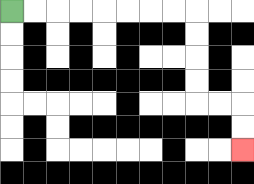{'start': '[0, 0]', 'end': '[10, 6]', 'path_directions': 'R,R,R,R,R,R,R,R,D,D,D,D,R,R,D,D', 'path_coordinates': '[[0, 0], [1, 0], [2, 0], [3, 0], [4, 0], [5, 0], [6, 0], [7, 0], [8, 0], [8, 1], [8, 2], [8, 3], [8, 4], [9, 4], [10, 4], [10, 5], [10, 6]]'}